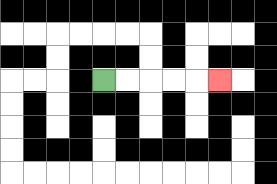{'start': '[4, 3]', 'end': '[9, 3]', 'path_directions': 'R,R,R,R,R', 'path_coordinates': '[[4, 3], [5, 3], [6, 3], [7, 3], [8, 3], [9, 3]]'}